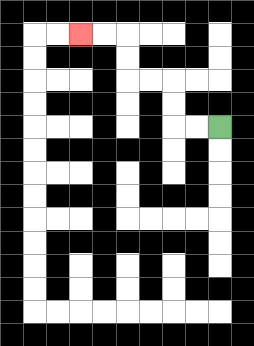{'start': '[9, 5]', 'end': '[3, 1]', 'path_directions': 'L,L,U,U,L,L,U,U,L,L', 'path_coordinates': '[[9, 5], [8, 5], [7, 5], [7, 4], [7, 3], [6, 3], [5, 3], [5, 2], [5, 1], [4, 1], [3, 1]]'}